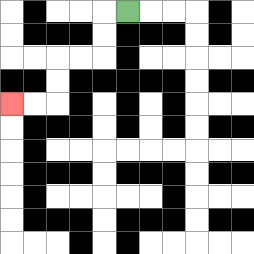{'start': '[5, 0]', 'end': '[0, 4]', 'path_directions': 'L,D,D,L,L,D,D,L,L', 'path_coordinates': '[[5, 0], [4, 0], [4, 1], [4, 2], [3, 2], [2, 2], [2, 3], [2, 4], [1, 4], [0, 4]]'}